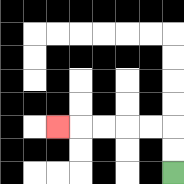{'start': '[7, 7]', 'end': '[2, 5]', 'path_directions': 'U,U,L,L,L,L,L', 'path_coordinates': '[[7, 7], [7, 6], [7, 5], [6, 5], [5, 5], [4, 5], [3, 5], [2, 5]]'}